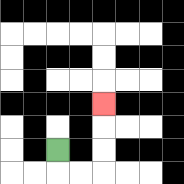{'start': '[2, 6]', 'end': '[4, 4]', 'path_directions': 'D,R,R,U,U,U', 'path_coordinates': '[[2, 6], [2, 7], [3, 7], [4, 7], [4, 6], [4, 5], [4, 4]]'}